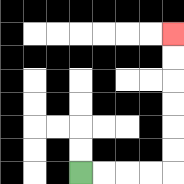{'start': '[3, 7]', 'end': '[7, 1]', 'path_directions': 'R,R,R,R,U,U,U,U,U,U', 'path_coordinates': '[[3, 7], [4, 7], [5, 7], [6, 7], [7, 7], [7, 6], [7, 5], [7, 4], [7, 3], [7, 2], [7, 1]]'}